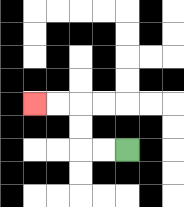{'start': '[5, 6]', 'end': '[1, 4]', 'path_directions': 'L,L,U,U,L,L', 'path_coordinates': '[[5, 6], [4, 6], [3, 6], [3, 5], [3, 4], [2, 4], [1, 4]]'}